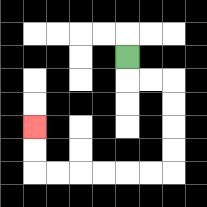{'start': '[5, 2]', 'end': '[1, 5]', 'path_directions': 'D,R,R,D,D,D,D,L,L,L,L,L,L,U,U', 'path_coordinates': '[[5, 2], [5, 3], [6, 3], [7, 3], [7, 4], [7, 5], [7, 6], [7, 7], [6, 7], [5, 7], [4, 7], [3, 7], [2, 7], [1, 7], [1, 6], [1, 5]]'}